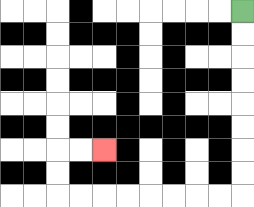{'start': '[10, 0]', 'end': '[4, 6]', 'path_directions': 'D,D,D,D,D,D,D,D,L,L,L,L,L,L,L,L,U,U,R,R', 'path_coordinates': '[[10, 0], [10, 1], [10, 2], [10, 3], [10, 4], [10, 5], [10, 6], [10, 7], [10, 8], [9, 8], [8, 8], [7, 8], [6, 8], [5, 8], [4, 8], [3, 8], [2, 8], [2, 7], [2, 6], [3, 6], [4, 6]]'}